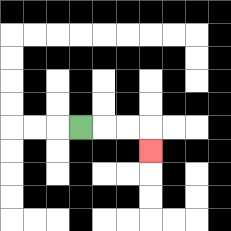{'start': '[3, 5]', 'end': '[6, 6]', 'path_directions': 'R,R,R,D', 'path_coordinates': '[[3, 5], [4, 5], [5, 5], [6, 5], [6, 6]]'}